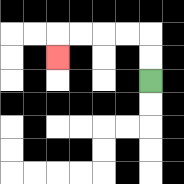{'start': '[6, 3]', 'end': '[2, 2]', 'path_directions': 'U,U,L,L,L,L,D', 'path_coordinates': '[[6, 3], [6, 2], [6, 1], [5, 1], [4, 1], [3, 1], [2, 1], [2, 2]]'}